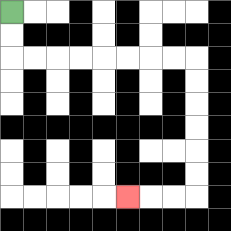{'start': '[0, 0]', 'end': '[5, 8]', 'path_directions': 'D,D,R,R,R,R,R,R,R,R,D,D,D,D,D,D,L,L,L', 'path_coordinates': '[[0, 0], [0, 1], [0, 2], [1, 2], [2, 2], [3, 2], [4, 2], [5, 2], [6, 2], [7, 2], [8, 2], [8, 3], [8, 4], [8, 5], [8, 6], [8, 7], [8, 8], [7, 8], [6, 8], [5, 8]]'}